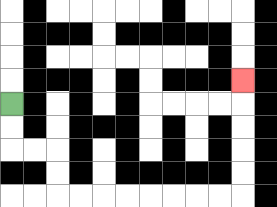{'start': '[0, 4]', 'end': '[10, 3]', 'path_directions': 'D,D,R,R,D,D,R,R,R,R,R,R,R,R,U,U,U,U,U', 'path_coordinates': '[[0, 4], [0, 5], [0, 6], [1, 6], [2, 6], [2, 7], [2, 8], [3, 8], [4, 8], [5, 8], [6, 8], [7, 8], [8, 8], [9, 8], [10, 8], [10, 7], [10, 6], [10, 5], [10, 4], [10, 3]]'}